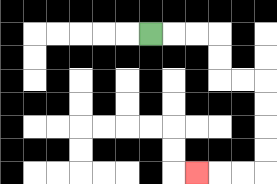{'start': '[6, 1]', 'end': '[8, 7]', 'path_directions': 'R,R,R,D,D,R,R,D,D,D,D,L,L,L', 'path_coordinates': '[[6, 1], [7, 1], [8, 1], [9, 1], [9, 2], [9, 3], [10, 3], [11, 3], [11, 4], [11, 5], [11, 6], [11, 7], [10, 7], [9, 7], [8, 7]]'}